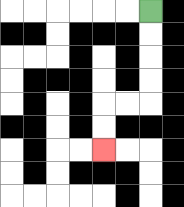{'start': '[6, 0]', 'end': '[4, 6]', 'path_directions': 'D,D,D,D,L,L,D,D', 'path_coordinates': '[[6, 0], [6, 1], [6, 2], [6, 3], [6, 4], [5, 4], [4, 4], [4, 5], [4, 6]]'}